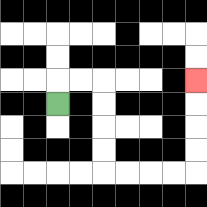{'start': '[2, 4]', 'end': '[8, 3]', 'path_directions': 'U,R,R,D,D,D,D,R,R,R,R,U,U,U,U', 'path_coordinates': '[[2, 4], [2, 3], [3, 3], [4, 3], [4, 4], [4, 5], [4, 6], [4, 7], [5, 7], [6, 7], [7, 7], [8, 7], [8, 6], [8, 5], [8, 4], [8, 3]]'}